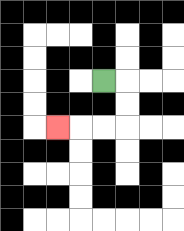{'start': '[4, 3]', 'end': '[2, 5]', 'path_directions': 'R,D,D,L,L,L', 'path_coordinates': '[[4, 3], [5, 3], [5, 4], [5, 5], [4, 5], [3, 5], [2, 5]]'}